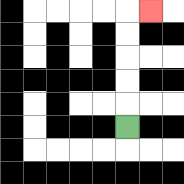{'start': '[5, 5]', 'end': '[6, 0]', 'path_directions': 'U,U,U,U,U,R', 'path_coordinates': '[[5, 5], [5, 4], [5, 3], [5, 2], [5, 1], [5, 0], [6, 0]]'}